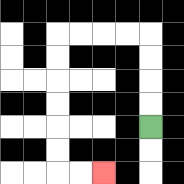{'start': '[6, 5]', 'end': '[4, 7]', 'path_directions': 'U,U,U,U,L,L,L,L,D,D,D,D,D,D,R,R', 'path_coordinates': '[[6, 5], [6, 4], [6, 3], [6, 2], [6, 1], [5, 1], [4, 1], [3, 1], [2, 1], [2, 2], [2, 3], [2, 4], [2, 5], [2, 6], [2, 7], [3, 7], [4, 7]]'}